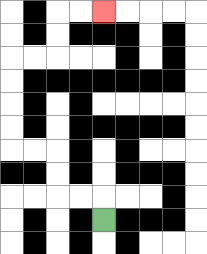{'start': '[4, 9]', 'end': '[4, 0]', 'path_directions': 'U,L,L,U,U,L,L,U,U,U,U,R,R,U,U,R,R', 'path_coordinates': '[[4, 9], [4, 8], [3, 8], [2, 8], [2, 7], [2, 6], [1, 6], [0, 6], [0, 5], [0, 4], [0, 3], [0, 2], [1, 2], [2, 2], [2, 1], [2, 0], [3, 0], [4, 0]]'}